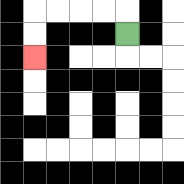{'start': '[5, 1]', 'end': '[1, 2]', 'path_directions': 'U,L,L,L,L,D,D', 'path_coordinates': '[[5, 1], [5, 0], [4, 0], [3, 0], [2, 0], [1, 0], [1, 1], [1, 2]]'}